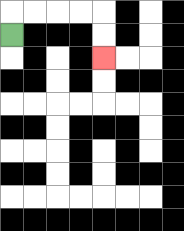{'start': '[0, 1]', 'end': '[4, 2]', 'path_directions': 'U,R,R,R,R,D,D', 'path_coordinates': '[[0, 1], [0, 0], [1, 0], [2, 0], [3, 0], [4, 0], [4, 1], [4, 2]]'}